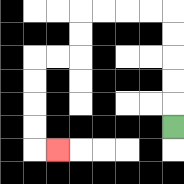{'start': '[7, 5]', 'end': '[2, 6]', 'path_directions': 'U,U,U,U,U,L,L,L,L,D,D,L,L,D,D,D,D,R', 'path_coordinates': '[[7, 5], [7, 4], [7, 3], [7, 2], [7, 1], [7, 0], [6, 0], [5, 0], [4, 0], [3, 0], [3, 1], [3, 2], [2, 2], [1, 2], [1, 3], [1, 4], [1, 5], [1, 6], [2, 6]]'}